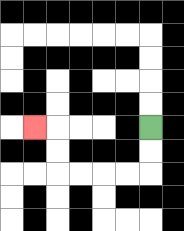{'start': '[6, 5]', 'end': '[1, 5]', 'path_directions': 'D,D,L,L,L,L,U,U,L', 'path_coordinates': '[[6, 5], [6, 6], [6, 7], [5, 7], [4, 7], [3, 7], [2, 7], [2, 6], [2, 5], [1, 5]]'}